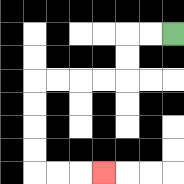{'start': '[7, 1]', 'end': '[4, 7]', 'path_directions': 'L,L,D,D,L,L,L,L,D,D,D,D,R,R,R', 'path_coordinates': '[[7, 1], [6, 1], [5, 1], [5, 2], [5, 3], [4, 3], [3, 3], [2, 3], [1, 3], [1, 4], [1, 5], [1, 6], [1, 7], [2, 7], [3, 7], [4, 7]]'}